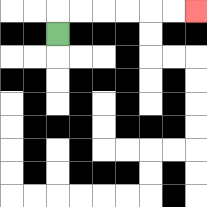{'start': '[2, 1]', 'end': '[8, 0]', 'path_directions': 'U,R,R,R,R,R,R', 'path_coordinates': '[[2, 1], [2, 0], [3, 0], [4, 0], [5, 0], [6, 0], [7, 0], [8, 0]]'}